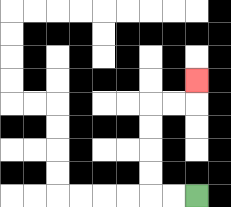{'start': '[8, 8]', 'end': '[8, 3]', 'path_directions': 'L,L,U,U,U,U,R,R,U', 'path_coordinates': '[[8, 8], [7, 8], [6, 8], [6, 7], [6, 6], [6, 5], [6, 4], [7, 4], [8, 4], [8, 3]]'}